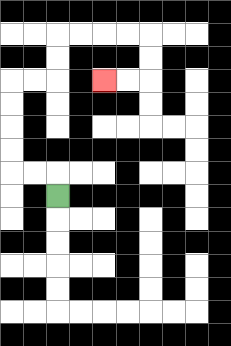{'start': '[2, 8]', 'end': '[4, 3]', 'path_directions': 'U,L,L,U,U,U,U,R,R,U,U,R,R,R,R,D,D,L,L', 'path_coordinates': '[[2, 8], [2, 7], [1, 7], [0, 7], [0, 6], [0, 5], [0, 4], [0, 3], [1, 3], [2, 3], [2, 2], [2, 1], [3, 1], [4, 1], [5, 1], [6, 1], [6, 2], [6, 3], [5, 3], [4, 3]]'}